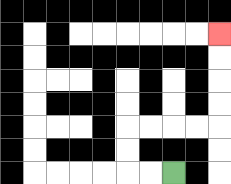{'start': '[7, 7]', 'end': '[9, 1]', 'path_directions': 'L,L,U,U,R,R,R,R,U,U,U,U', 'path_coordinates': '[[7, 7], [6, 7], [5, 7], [5, 6], [5, 5], [6, 5], [7, 5], [8, 5], [9, 5], [9, 4], [9, 3], [9, 2], [9, 1]]'}